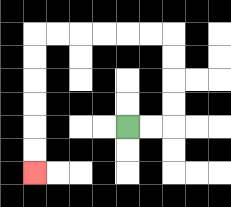{'start': '[5, 5]', 'end': '[1, 7]', 'path_directions': 'R,R,U,U,U,U,L,L,L,L,L,L,D,D,D,D,D,D', 'path_coordinates': '[[5, 5], [6, 5], [7, 5], [7, 4], [7, 3], [7, 2], [7, 1], [6, 1], [5, 1], [4, 1], [3, 1], [2, 1], [1, 1], [1, 2], [1, 3], [1, 4], [1, 5], [1, 6], [1, 7]]'}